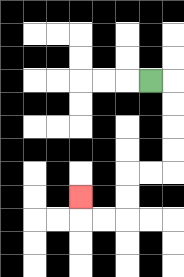{'start': '[6, 3]', 'end': '[3, 8]', 'path_directions': 'R,D,D,D,D,L,L,D,D,L,L,U', 'path_coordinates': '[[6, 3], [7, 3], [7, 4], [7, 5], [7, 6], [7, 7], [6, 7], [5, 7], [5, 8], [5, 9], [4, 9], [3, 9], [3, 8]]'}